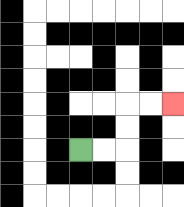{'start': '[3, 6]', 'end': '[7, 4]', 'path_directions': 'R,R,U,U,R,R', 'path_coordinates': '[[3, 6], [4, 6], [5, 6], [5, 5], [5, 4], [6, 4], [7, 4]]'}